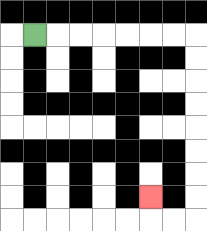{'start': '[1, 1]', 'end': '[6, 8]', 'path_directions': 'R,R,R,R,R,R,R,D,D,D,D,D,D,D,D,L,L,U', 'path_coordinates': '[[1, 1], [2, 1], [3, 1], [4, 1], [5, 1], [6, 1], [7, 1], [8, 1], [8, 2], [8, 3], [8, 4], [8, 5], [8, 6], [8, 7], [8, 8], [8, 9], [7, 9], [6, 9], [6, 8]]'}